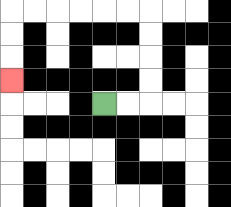{'start': '[4, 4]', 'end': '[0, 3]', 'path_directions': 'R,R,U,U,U,U,L,L,L,L,L,L,D,D,D', 'path_coordinates': '[[4, 4], [5, 4], [6, 4], [6, 3], [6, 2], [6, 1], [6, 0], [5, 0], [4, 0], [3, 0], [2, 0], [1, 0], [0, 0], [0, 1], [0, 2], [0, 3]]'}